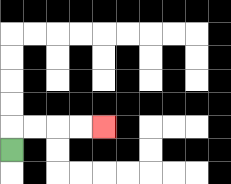{'start': '[0, 6]', 'end': '[4, 5]', 'path_directions': 'U,R,R,R,R', 'path_coordinates': '[[0, 6], [0, 5], [1, 5], [2, 5], [3, 5], [4, 5]]'}